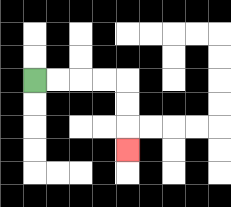{'start': '[1, 3]', 'end': '[5, 6]', 'path_directions': 'R,R,R,R,D,D,D', 'path_coordinates': '[[1, 3], [2, 3], [3, 3], [4, 3], [5, 3], [5, 4], [5, 5], [5, 6]]'}